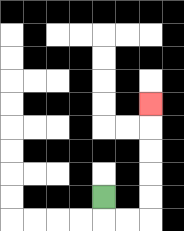{'start': '[4, 8]', 'end': '[6, 4]', 'path_directions': 'D,R,R,U,U,U,U,U', 'path_coordinates': '[[4, 8], [4, 9], [5, 9], [6, 9], [6, 8], [6, 7], [6, 6], [6, 5], [6, 4]]'}